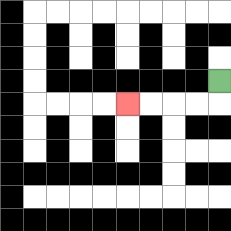{'start': '[9, 3]', 'end': '[5, 4]', 'path_directions': 'D,L,L,L,L', 'path_coordinates': '[[9, 3], [9, 4], [8, 4], [7, 4], [6, 4], [5, 4]]'}